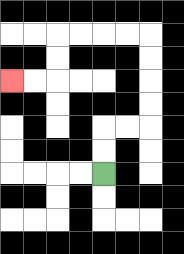{'start': '[4, 7]', 'end': '[0, 3]', 'path_directions': 'U,U,R,R,U,U,U,U,L,L,L,L,D,D,L,L', 'path_coordinates': '[[4, 7], [4, 6], [4, 5], [5, 5], [6, 5], [6, 4], [6, 3], [6, 2], [6, 1], [5, 1], [4, 1], [3, 1], [2, 1], [2, 2], [2, 3], [1, 3], [0, 3]]'}